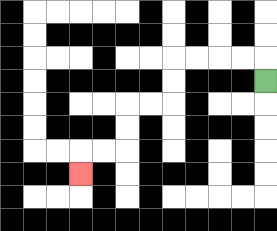{'start': '[11, 3]', 'end': '[3, 7]', 'path_directions': 'U,L,L,L,L,D,D,L,L,D,D,L,L,D', 'path_coordinates': '[[11, 3], [11, 2], [10, 2], [9, 2], [8, 2], [7, 2], [7, 3], [7, 4], [6, 4], [5, 4], [5, 5], [5, 6], [4, 6], [3, 6], [3, 7]]'}